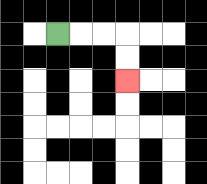{'start': '[2, 1]', 'end': '[5, 3]', 'path_directions': 'R,R,R,D,D', 'path_coordinates': '[[2, 1], [3, 1], [4, 1], [5, 1], [5, 2], [5, 3]]'}